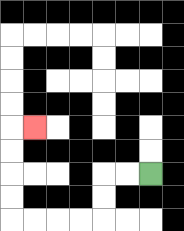{'start': '[6, 7]', 'end': '[1, 5]', 'path_directions': 'L,L,D,D,L,L,L,L,U,U,U,U,R', 'path_coordinates': '[[6, 7], [5, 7], [4, 7], [4, 8], [4, 9], [3, 9], [2, 9], [1, 9], [0, 9], [0, 8], [0, 7], [0, 6], [0, 5], [1, 5]]'}